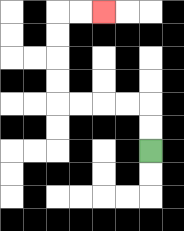{'start': '[6, 6]', 'end': '[4, 0]', 'path_directions': 'U,U,L,L,L,L,U,U,U,U,R,R', 'path_coordinates': '[[6, 6], [6, 5], [6, 4], [5, 4], [4, 4], [3, 4], [2, 4], [2, 3], [2, 2], [2, 1], [2, 0], [3, 0], [4, 0]]'}